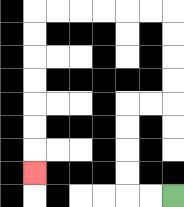{'start': '[7, 8]', 'end': '[1, 7]', 'path_directions': 'L,L,U,U,U,U,R,R,U,U,U,U,L,L,L,L,L,L,D,D,D,D,D,D,D', 'path_coordinates': '[[7, 8], [6, 8], [5, 8], [5, 7], [5, 6], [5, 5], [5, 4], [6, 4], [7, 4], [7, 3], [7, 2], [7, 1], [7, 0], [6, 0], [5, 0], [4, 0], [3, 0], [2, 0], [1, 0], [1, 1], [1, 2], [1, 3], [1, 4], [1, 5], [1, 6], [1, 7]]'}